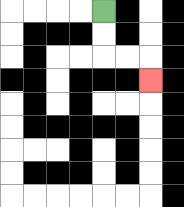{'start': '[4, 0]', 'end': '[6, 3]', 'path_directions': 'D,D,R,R,D', 'path_coordinates': '[[4, 0], [4, 1], [4, 2], [5, 2], [6, 2], [6, 3]]'}